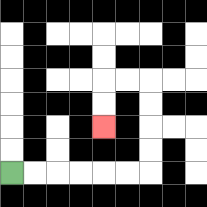{'start': '[0, 7]', 'end': '[4, 5]', 'path_directions': 'R,R,R,R,R,R,U,U,U,U,L,L,D,D', 'path_coordinates': '[[0, 7], [1, 7], [2, 7], [3, 7], [4, 7], [5, 7], [6, 7], [6, 6], [6, 5], [6, 4], [6, 3], [5, 3], [4, 3], [4, 4], [4, 5]]'}